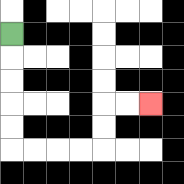{'start': '[0, 1]', 'end': '[6, 4]', 'path_directions': 'D,D,D,D,D,R,R,R,R,U,U,R,R', 'path_coordinates': '[[0, 1], [0, 2], [0, 3], [0, 4], [0, 5], [0, 6], [1, 6], [2, 6], [3, 6], [4, 6], [4, 5], [4, 4], [5, 4], [6, 4]]'}